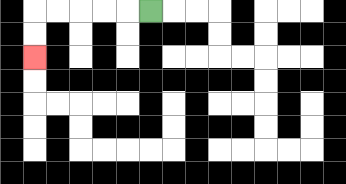{'start': '[6, 0]', 'end': '[1, 2]', 'path_directions': 'L,L,L,L,L,D,D', 'path_coordinates': '[[6, 0], [5, 0], [4, 0], [3, 0], [2, 0], [1, 0], [1, 1], [1, 2]]'}